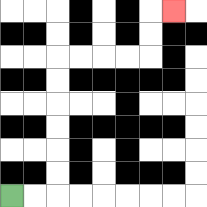{'start': '[0, 8]', 'end': '[7, 0]', 'path_directions': 'R,R,U,U,U,U,U,U,R,R,R,R,U,U,R', 'path_coordinates': '[[0, 8], [1, 8], [2, 8], [2, 7], [2, 6], [2, 5], [2, 4], [2, 3], [2, 2], [3, 2], [4, 2], [5, 2], [6, 2], [6, 1], [6, 0], [7, 0]]'}